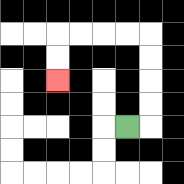{'start': '[5, 5]', 'end': '[2, 3]', 'path_directions': 'R,U,U,U,U,L,L,L,L,D,D', 'path_coordinates': '[[5, 5], [6, 5], [6, 4], [6, 3], [6, 2], [6, 1], [5, 1], [4, 1], [3, 1], [2, 1], [2, 2], [2, 3]]'}